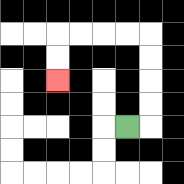{'start': '[5, 5]', 'end': '[2, 3]', 'path_directions': 'R,U,U,U,U,L,L,L,L,D,D', 'path_coordinates': '[[5, 5], [6, 5], [6, 4], [6, 3], [6, 2], [6, 1], [5, 1], [4, 1], [3, 1], [2, 1], [2, 2], [2, 3]]'}